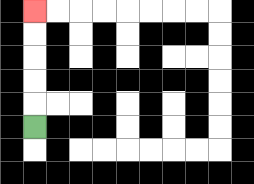{'start': '[1, 5]', 'end': '[1, 0]', 'path_directions': 'U,U,U,U,U', 'path_coordinates': '[[1, 5], [1, 4], [1, 3], [1, 2], [1, 1], [1, 0]]'}